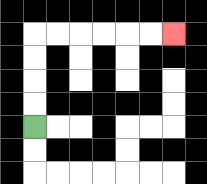{'start': '[1, 5]', 'end': '[7, 1]', 'path_directions': 'U,U,U,U,R,R,R,R,R,R', 'path_coordinates': '[[1, 5], [1, 4], [1, 3], [1, 2], [1, 1], [2, 1], [3, 1], [4, 1], [5, 1], [6, 1], [7, 1]]'}